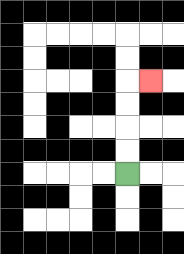{'start': '[5, 7]', 'end': '[6, 3]', 'path_directions': 'U,U,U,U,R', 'path_coordinates': '[[5, 7], [5, 6], [5, 5], [5, 4], [5, 3], [6, 3]]'}